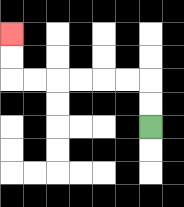{'start': '[6, 5]', 'end': '[0, 1]', 'path_directions': 'U,U,L,L,L,L,L,L,U,U', 'path_coordinates': '[[6, 5], [6, 4], [6, 3], [5, 3], [4, 3], [3, 3], [2, 3], [1, 3], [0, 3], [0, 2], [0, 1]]'}